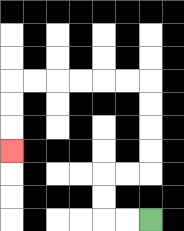{'start': '[6, 9]', 'end': '[0, 6]', 'path_directions': 'L,L,U,U,R,R,U,U,U,U,L,L,L,L,L,L,D,D,D', 'path_coordinates': '[[6, 9], [5, 9], [4, 9], [4, 8], [4, 7], [5, 7], [6, 7], [6, 6], [6, 5], [6, 4], [6, 3], [5, 3], [4, 3], [3, 3], [2, 3], [1, 3], [0, 3], [0, 4], [0, 5], [0, 6]]'}